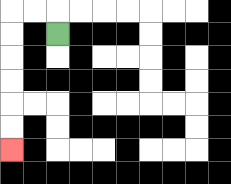{'start': '[2, 1]', 'end': '[0, 6]', 'path_directions': 'U,L,L,D,D,D,D,D,D', 'path_coordinates': '[[2, 1], [2, 0], [1, 0], [0, 0], [0, 1], [0, 2], [0, 3], [0, 4], [0, 5], [0, 6]]'}